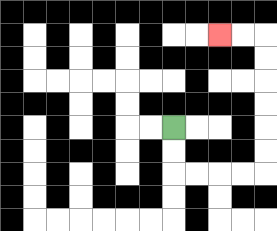{'start': '[7, 5]', 'end': '[9, 1]', 'path_directions': 'D,D,R,R,R,R,U,U,U,U,U,U,L,L', 'path_coordinates': '[[7, 5], [7, 6], [7, 7], [8, 7], [9, 7], [10, 7], [11, 7], [11, 6], [11, 5], [11, 4], [11, 3], [11, 2], [11, 1], [10, 1], [9, 1]]'}